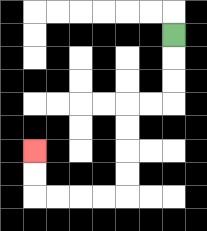{'start': '[7, 1]', 'end': '[1, 6]', 'path_directions': 'D,D,D,L,L,D,D,D,D,L,L,L,L,U,U', 'path_coordinates': '[[7, 1], [7, 2], [7, 3], [7, 4], [6, 4], [5, 4], [5, 5], [5, 6], [5, 7], [5, 8], [4, 8], [3, 8], [2, 8], [1, 8], [1, 7], [1, 6]]'}